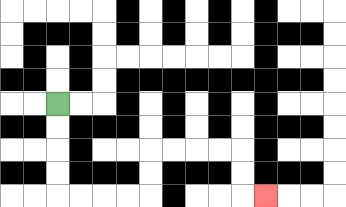{'start': '[2, 4]', 'end': '[11, 8]', 'path_directions': 'D,D,D,D,R,R,R,R,U,U,R,R,R,R,D,D,R', 'path_coordinates': '[[2, 4], [2, 5], [2, 6], [2, 7], [2, 8], [3, 8], [4, 8], [5, 8], [6, 8], [6, 7], [6, 6], [7, 6], [8, 6], [9, 6], [10, 6], [10, 7], [10, 8], [11, 8]]'}